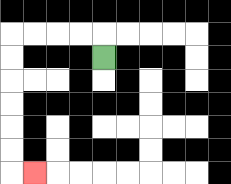{'start': '[4, 2]', 'end': '[1, 7]', 'path_directions': 'U,L,L,L,L,D,D,D,D,D,D,R', 'path_coordinates': '[[4, 2], [4, 1], [3, 1], [2, 1], [1, 1], [0, 1], [0, 2], [0, 3], [0, 4], [0, 5], [0, 6], [0, 7], [1, 7]]'}